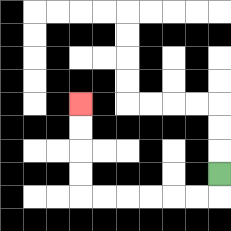{'start': '[9, 7]', 'end': '[3, 4]', 'path_directions': 'D,L,L,L,L,L,L,U,U,U,U', 'path_coordinates': '[[9, 7], [9, 8], [8, 8], [7, 8], [6, 8], [5, 8], [4, 8], [3, 8], [3, 7], [3, 6], [3, 5], [3, 4]]'}